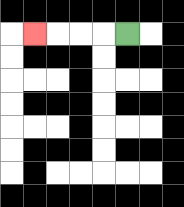{'start': '[5, 1]', 'end': '[1, 1]', 'path_directions': 'L,L,L,L', 'path_coordinates': '[[5, 1], [4, 1], [3, 1], [2, 1], [1, 1]]'}